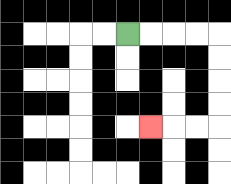{'start': '[5, 1]', 'end': '[6, 5]', 'path_directions': 'R,R,R,R,D,D,D,D,L,L,L', 'path_coordinates': '[[5, 1], [6, 1], [7, 1], [8, 1], [9, 1], [9, 2], [9, 3], [9, 4], [9, 5], [8, 5], [7, 5], [6, 5]]'}